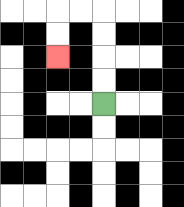{'start': '[4, 4]', 'end': '[2, 2]', 'path_directions': 'U,U,U,U,L,L,D,D', 'path_coordinates': '[[4, 4], [4, 3], [4, 2], [4, 1], [4, 0], [3, 0], [2, 0], [2, 1], [2, 2]]'}